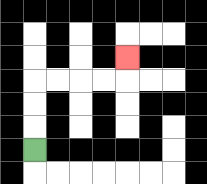{'start': '[1, 6]', 'end': '[5, 2]', 'path_directions': 'U,U,U,R,R,R,R,U', 'path_coordinates': '[[1, 6], [1, 5], [1, 4], [1, 3], [2, 3], [3, 3], [4, 3], [5, 3], [5, 2]]'}